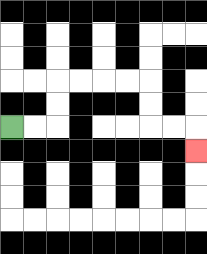{'start': '[0, 5]', 'end': '[8, 6]', 'path_directions': 'R,R,U,U,R,R,R,R,D,D,R,R,D', 'path_coordinates': '[[0, 5], [1, 5], [2, 5], [2, 4], [2, 3], [3, 3], [4, 3], [5, 3], [6, 3], [6, 4], [6, 5], [7, 5], [8, 5], [8, 6]]'}